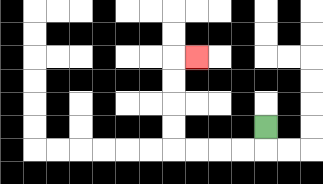{'start': '[11, 5]', 'end': '[8, 2]', 'path_directions': 'D,L,L,L,L,U,U,U,U,R', 'path_coordinates': '[[11, 5], [11, 6], [10, 6], [9, 6], [8, 6], [7, 6], [7, 5], [7, 4], [7, 3], [7, 2], [8, 2]]'}